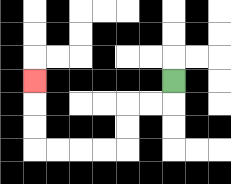{'start': '[7, 3]', 'end': '[1, 3]', 'path_directions': 'D,L,L,D,D,L,L,L,L,U,U,U', 'path_coordinates': '[[7, 3], [7, 4], [6, 4], [5, 4], [5, 5], [5, 6], [4, 6], [3, 6], [2, 6], [1, 6], [1, 5], [1, 4], [1, 3]]'}